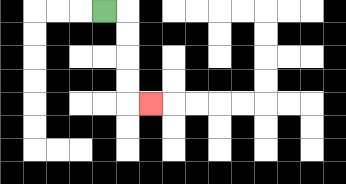{'start': '[4, 0]', 'end': '[6, 4]', 'path_directions': 'R,D,D,D,D,R', 'path_coordinates': '[[4, 0], [5, 0], [5, 1], [5, 2], [5, 3], [5, 4], [6, 4]]'}